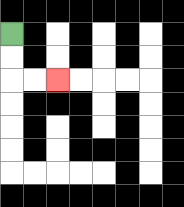{'start': '[0, 1]', 'end': '[2, 3]', 'path_directions': 'D,D,R,R', 'path_coordinates': '[[0, 1], [0, 2], [0, 3], [1, 3], [2, 3]]'}